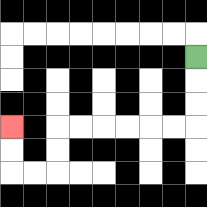{'start': '[8, 2]', 'end': '[0, 5]', 'path_directions': 'D,D,D,L,L,L,L,L,L,D,D,L,L,U,U', 'path_coordinates': '[[8, 2], [8, 3], [8, 4], [8, 5], [7, 5], [6, 5], [5, 5], [4, 5], [3, 5], [2, 5], [2, 6], [2, 7], [1, 7], [0, 7], [0, 6], [0, 5]]'}